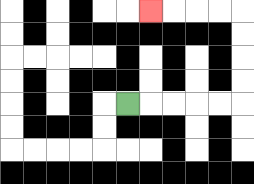{'start': '[5, 4]', 'end': '[6, 0]', 'path_directions': 'R,R,R,R,R,U,U,U,U,L,L,L,L', 'path_coordinates': '[[5, 4], [6, 4], [7, 4], [8, 4], [9, 4], [10, 4], [10, 3], [10, 2], [10, 1], [10, 0], [9, 0], [8, 0], [7, 0], [6, 0]]'}